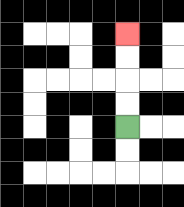{'start': '[5, 5]', 'end': '[5, 1]', 'path_directions': 'U,U,U,U', 'path_coordinates': '[[5, 5], [5, 4], [5, 3], [5, 2], [5, 1]]'}